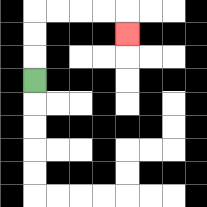{'start': '[1, 3]', 'end': '[5, 1]', 'path_directions': 'U,U,U,R,R,R,R,D', 'path_coordinates': '[[1, 3], [1, 2], [1, 1], [1, 0], [2, 0], [3, 0], [4, 0], [5, 0], [5, 1]]'}